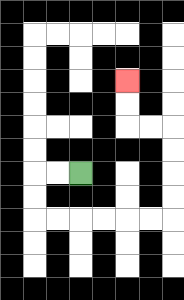{'start': '[3, 7]', 'end': '[5, 3]', 'path_directions': 'L,L,D,D,R,R,R,R,R,R,U,U,U,U,L,L,U,U', 'path_coordinates': '[[3, 7], [2, 7], [1, 7], [1, 8], [1, 9], [2, 9], [3, 9], [4, 9], [5, 9], [6, 9], [7, 9], [7, 8], [7, 7], [7, 6], [7, 5], [6, 5], [5, 5], [5, 4], [5, 3]]'}